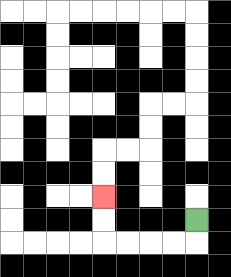{'start': '[8, 9]', 'end': '[4, 8]', 'path_directions': 'D,L,L,L,L,U,U', 'path_coordinates': '[[8, 9], [8, 10], [7, 10], [6, 10], [5, 10], [4, 10], [4, 9], [4, 8]]'}